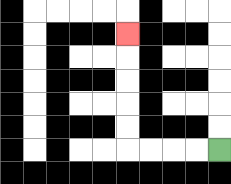{'start': '[9, 6]', 'end': '[5, 1]', 'path_directions': 'L,L,L,L,U,U,U,U,U', 'path_coordinates': '[[9, 6], [8, 6], [7, 6], [6, 6], [5, 6], [5, 5], [5, 4], [5, 3], [5, 2], [5, 1]]'}